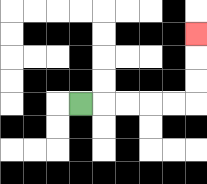{'start': '[3, 4]', 'end': '[8, 1]', 'path_directions': 'R,R,R,R,R,U,U,U', 'path_coordinates': '[[3, 4], [4, 4], [5, 4], [6, 4], [7, 4], [8, 4], [8, 3], [8, 2], [8, 1]]'}